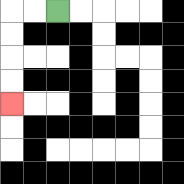{'start': '[2, 0]', 'end': '[0, 4]', 'path_directions': 'L,L,D,D,D,D', 'path_coordinates': '[[2, 0], [1, 0], [0, 0], [0, 1], [0, 2], [0, 3], [0, 4]]'}